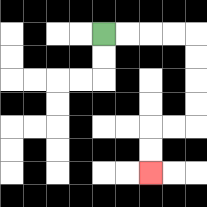{'start': '[4, 1]', 'end': '[6, 7]', 'path_directions': 'R,R,R,R,D,D,D,D,L,L,D,D', 'path_coordinates': '[[4, 1], [5, 1], [6, 1], [7, 1], [8, 1], [8, 2], [8, 3], [8, 4], [8, 5], [7, 5], [6, 5], [6, 6], [6, 7]]'}